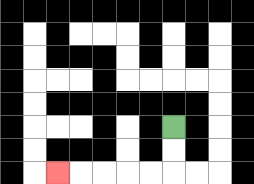{'start': '[7, 5]', 'end': '[2, 7]', 'path_directions': 'D,D,L,L,L,L,L', 'path_coordinates': '[[7, 5], [7, 6], [7, 7], [6, 7], [5, 7], [4, 7], [3, 7], [2, 7]]'}